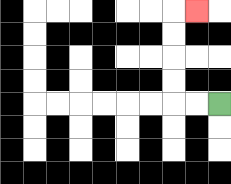{'start': '[9, 4]', 'end': '[8, 0]', 'path_directions': 'L,L,U,U,U,U,R', 'path_coordinates': '[[9, 4], [8, 4], [7, 4], [7, 3], [7, 2], [7, 1], [7, 0], [8, 0]]'}